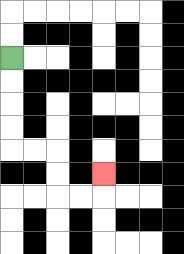{'start': '[0, 2]', 'end': '[4, 7]', 'path_directions': 'D,D,D,D,R,R,D,D,R,R,U', 'path_coordinates': '[[0, 2], [0, 3], [0, 4], [0, 5], [0, 6], [1, 6], [2, 6], [2, 7], [2, 8], [3, 8], [4, 8], [4, 7]]'}